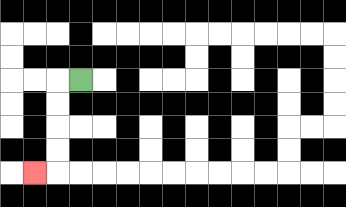{'start': '[3, 3]', 'end': '[1, 7]', 'path_directions': 'L,D,D,D,D,L', 'path_coordinates': '[[3, 3], [2, 3], [2, 4], [2, 5], [2, 6], [2, 7], [1, 7]]'}